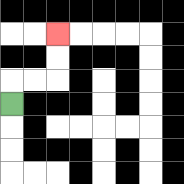{'start': '[0, 4]', 'end': '[2, 1]', 'path_directions': 'U,R,R,U,U', 'path_coordinates': '[[0, 4], [0, 3], [1, 3], [2, 3], [2, 2], [2, 1]]'}